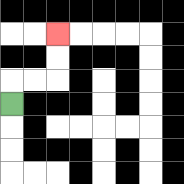{'start': '[0, 4]', 'end': '[2, 1]', 'path_directions': 'U,R,R,U,U', 'path_coordinates': '[[0, 4], [0, 3], [1, 3], [2, 3], [2, 2], [2, 1]]'}